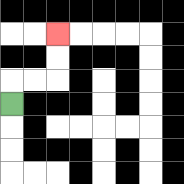{'start': '[0, 4]', 'end': '[2, 1]', 'path_directions': 'U,R,R,U,U', 'path_coordinates': '[[0, 4], [0, 3], [1, 3], [2, 3], [2, 2], [2, 1]]'}